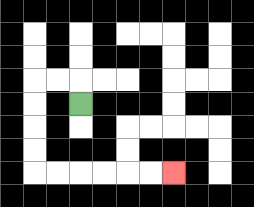{'start': '[3, 4]', 'end': '[7, 7]', 'path_directions': 'U,L,L,D,D,D,D,R,R,R,R,R,R', 'path_coordinates': '[[3, 4], [3, 3], [2, 3], [1, 3], [1, 4], [1, 5], [1, 6], [1, 7], [2, 7], [3, 7], [4, 7], [5, 7], [6, 7], [7, 7]]'}